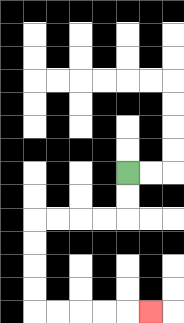{'start': '[5, 7]', 'end': '[6, 13]', 'path_directions': 'D,D,L,L,L,L,D,D,D,D,R,R,R,R,R', 'path_coordinates': '[[5, 7], [5, 8], [5, 9], [4, 9], [3, 9], [2, 9], [1, 9], [1, 10], [1, 11], [1, 12], [1, 13], [2, 13], [3, 13], [4, 13], [5, 13], [6, 13]]'}